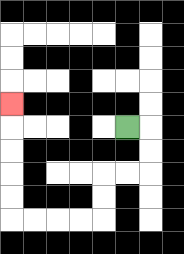{'start': '[5, 5]', 'end': '[0, 4]', 'path_directions': 'R,D,D,L,L,D,D,L,L,L,L,U,U,U,U,U', 'path_coordinates': '[[5, 5], [6, 5], [6, 6], [6, 7], [5, 7], [4, 7], [4, 8], [4, 9], [3, 9], [2, 9], [1, 9], [0, 9], [0, 8], [0, 7], [0, 6], [0, 5], [0, 4]]'}